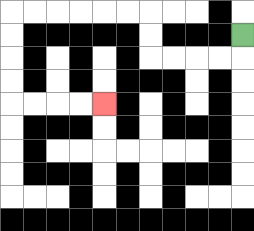{'start': '[10, 1]', 'end': '[4, 4]', 'path_directions': 'D,L,L,L,L,U,U,L,L,L,L,L,L,D,D,D,D,R,R,R,R', 'path_coordinates': '[[10, 1], [10, 2], [9, 2], [8, 2], [7, 2], [6, 2], [6, 1], [6, 0], [5, 0], [4, 0], [3, 0], [2, 0], [1, 0], [0, 0], [0, 1], [0, 2], [0, 3], [0, 4], [1, 4], [2, 4], [3, 4], [4, 4]]'}